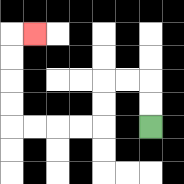{'start': '[6, 5]', 'end': '[1, 1]', 'path_directions': 'U,U,L,L,D,D,L,L,L,L,U,U,U,U,R', 'path_coordinates': '[[6, 5], [6, 4], [6, 3], [5, 3], [4, 3], [4, 4], [4, 5], [3, 5], [2, 5], [1, 5], [0, 5], [0, 4], [0, 3], [0, 2], [0, 1], [1, 1]]'}